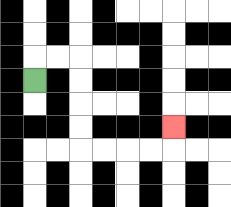{'start': '[1, 3]', 'end': '[7, 5]', 'path_directions': 'U,R,R,D,D,D,D,R,R,R,R,U', 'path_coordinates': '[[1, 3], [1, 2], [2, 2], [3, 2], [3, 3], [3, 4], [3, 5], [3, 6], [4, 6], [5, 6], [6, 6], [7, 6], [7, 5]]'}